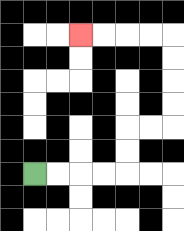{'start': '[1, 7]', 'end': '[3, 1]', 'path_directions': 'R,R,R,R,U,U,R,R,U,U,U,U,L,L,L,L', 'path_coordinates': '[[1, 7], [2, 7], [3, 7], [4, 7], [5, 7], [5, 6], [5, 5], [6, 5], [7, 5], [7, 4], [7, 3], [7, 2], [7, 1], [6, 1], [5, 1], [4, 1], [3, 1]]'}